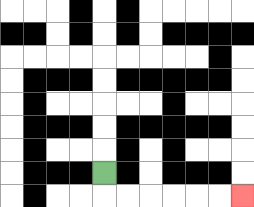{'start': '[4, 7]', 'end': '[10, 8]', 'path_directions': 'D,R,R,R,R,R,R', 'path_coordinates': '[[4, 7], [4, 8], [5, 8], [6, 8], [7, 8], [8, 8], [9, 8], [10, 8]]'}